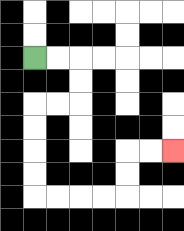{'start': '[1, 2]', 'end': '[7, 6]', 'path_directions': 'R,R,D,D,L,L,D,D,D,D,R,R,R,R,U,U,R,R', 'path_coordinates': '[[1, 2], [2, 2], [3, 2], [3, 3], [3, 4], [2, 4], [1, 4], [1, 5], [1, 6], [1, 7], [1, 8], [2, 8], [3, 8], [4, 8], [5, 8], [5, 7], [5, 6], [6, 6], [7, 6]]'}